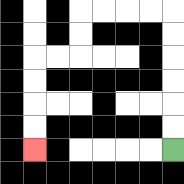{'start': '[7, 6]', 'end': '[1, 6]', 'path_directions': 'U,U,U,U,U,U,L,L,L,L,D,D,L,L,D,D,D,D', 'path_coordinates': '[[7, 6], [7, 5], [7, 4], [7, 3], [7, 2], [7, 1], [7, 0], [6, 0], [5, 0], [4, 0], [3, 0], [3, 1], [3, 2], [2, 2], [1, 2], [1, 3], [1, 4], [1, 5], [1, 6]]'}